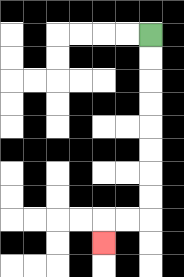{'start': '[6, 1]', 'end': '[4, 10]', 'path_directions': 'D,D,D,D,D,D,D,D,L,L,D', 'path_coordinates': '[[6, 1], [6, 2], [6, 3], [6, 4], [6, 5], [6, 6], [6, 7], [6, 8], [6, 9], [5, 9], [4, 9], [4, 10]]'}